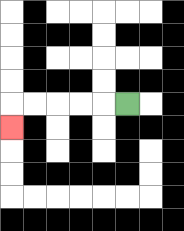{'start': '[5, 4]', 'end': '[0, 5]', 'path_directions': 'L,L,L,L,L,D', 'path_coordinates': '[[5, 4], [4, 4], [3, 4], [2, 4], [1, 4], [0, 4], [0, 5]]'}